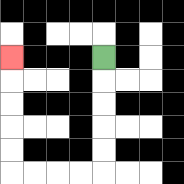{'start': '[4, 2]', 'end': '[0, 2]', 'path_directions': 'D,D,D,D,D,L,L,L,L,U,U,U,U,U', 'path_coordinates': '[[4, 2], [4, 3], [4, 4], [4, 5], [4, 6], [4, 7], [3, 7], [2, 7], [1, 7], [0, 7], [0, 6], [0, 5], [0, 4], [0, 3], [0, 2]]'}